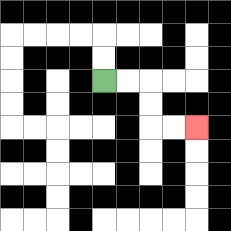{'start': '[4, 3]', 'end': '[8, 5]', 'path_directions': 'R,R,D,D,R,R', 'path_coordinates': '[[4, 3], [5, 3], [6, 3], [6, 4], [6, 5], [7, 5], [8, 5]]'}